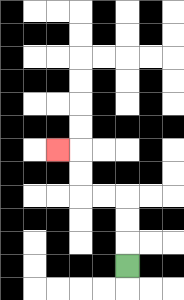{'start': '[5, 11]', 'end': '[2, 6]', 'path_directions': 'U,U,U,L,L,U,U,L', 'path_coordinates': '[[5, 11], [5, 10], [5, 9], [5, 8], [4, 8], [3, 8], [3, 7], [3, 6], [2, 6]]'}